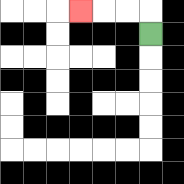{'start': '[6, 1]', 'end': '[3, 0]', 'path_directions': 'U,L,L,L', 'path_coordinates': '[[6, 1], [6, 0], [5, 0], [4, 0], [3, 0]]'}